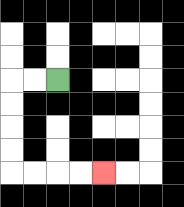{'start': '[2, 3]', 'end': '[4, 7]', 'path_directions': 'L,L,D,D,D,D,R,R,R,R', 'path_coordinates': '[[2, 3], [1, 3], [0, 3], [0, 4], [0, 5], [0, 6], [0, 7], [1, 7], [2, 7], [3, 7], [4, 7]]'}